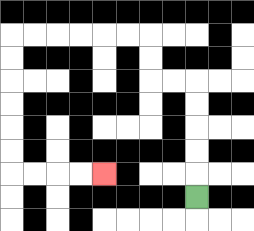{'start': '[8, 8]', 'end': '[4, 7]', 'path_directions': 'U,U,U,U,U,L,L,U,U,L,L,L,L,L,L,D,D,D,D,D,D,R,R,R,R', 'path_coordinates': '[[8, 8], [8, 7], [8, 6], [8, 5], [8, 4], [8, 3], [7, 3], [6, 3], [6, 2], [6, 1], [5, 1], [4, 1], [3, 1], [2, 1], [1, 1], [0, 1], [0, 2], [0, 3], [0, 4], [0, 5], [0, 6], [0, 7], [1, 7], [2, 7], [3, 7], [4, 7]]'}